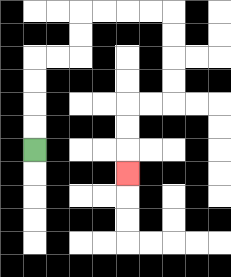{'start': '[1, 6]', 'end': '[5, 7]', 'path_directions': 'U,U,U,U,R,R,U,U,R,R,R,R,D,D,D,D,L,L,D,D,D', 'path_coordinates': '[[1, 6], [1, 5], [1, 4], [1, 3], [1, 2], [2, 2], [3, 2], [3, 1], [3, 0], [4, 0], [5, 0], [6, 0], [7, 0], [7, 1], [7, 2], [7, 3], [7, 4], [6, 4], [5, 4], [5, 5], [5, 6], [5, 7]]'}